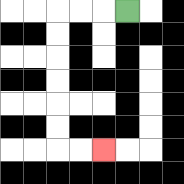{'start': '[5, 0]', 'end': '[4, 6]', 'path_directions': 'L,L,L,D,D,D,D,D,D,R,R', 'path_coordinates': '[[5, 0], [4, 0], [3, 0], [2, 0], [2, 1], [2, 2], [2, 3], [2, 4], [2, 5], [2, 6], [3, 6], [4, 6]]'}